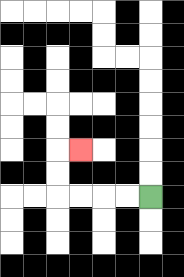{'start': '[6, 8]', 'end': '[3, 6]', 'path_directions': 'L,L,L,L,U,U,R', 'path_coordinates': '[[6, 8], [5, 8], [4, 8], [3, 8], [2, 8], [2, 7], [2, 6], [3, 6]]'}